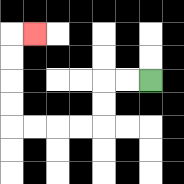{'start': '[6, 3]', 'end': '[1, 1]', 'path_directions': 'L,L,D,D,L,L,L,L,U,U,U,U,R', 'path_coordinates': '[[6, 3], [5, 3], [4, 3], [4, 4], [4, 5], [3, 5], [2, 5], [1, 5], [0, 5], [0, 4], [0, 3], [0, 2], [0, 1], [1, 1]]'}